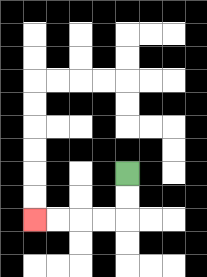{'start': '[5, 7]', 'end': '[1, 9]', 'path_directions': 'D,D,L,L,L,L', 'path_coordinates': '[[5, 7], [5, 8], [5, 9], [4, 9], [3, 9], [2, 9], [1, 9]]'}